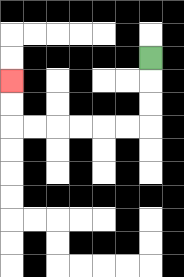{'start': '[6, 2]', 'end': '[0, 3]', 'path_directions': 'D,D,D,L,L,L,L,L,L,U,U', 'path_coordinates': '[[6, 2], [6, 3], [6, 4], [6, 5], [5, 5], [4, 5], [3, 5], [2, 5], [1, 5], [0, 5], [0, 4], [0, 3]]'}